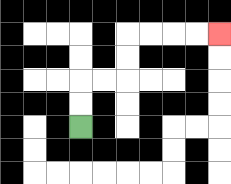{'start': '[3, 5]', 'end': '[9, 1]', 'path_directions': 'U,U,R,R,U,U,R,R,R,R', 'path_coordinates': '[[3, 5], [3, 4], [3, 3], [4, 3], [5, 3], [5, 2], [5, 1], [6, 1], [7, 1], [8, 1], [9, 1]]'}